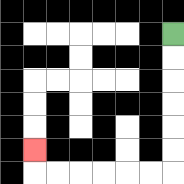{'start': '[7, 1]', 'end': '[1, 6]', 'path_directions': 'D,D,D,D,D,D,L,L,L,L,L,L,U', 'path_coordinates': '[[7, 1], [7, 2], [7, 3], [7, 4], [7, 5], [7, 6], [7, 7], [6, 7], [5, 7], [4, 7], [3, 7], [2, 7], [1, 7], [1, 6]]'}